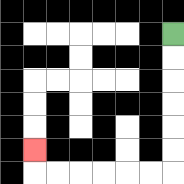{'start': '[7, 1]', 'end': '[1, 6]', 'path_directions': 'D,D,D,D,D,D,L,L,L,L,L,L,U', 'path_coordinates': '[[7, 1], [7, 2], [7, 3], [7, 4], [7, 5], [7, 6], [7, 7], [6, 7], [5, 7], [4, 7], [3, 7], [2, 7], [1, 7], [1, 6]]'}